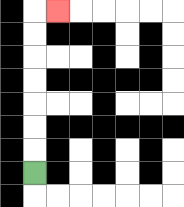{'start': '[1, 7]', 'end': '[2, 0]', 'path_directions': 'U,U,U,U,U,U,U,R', 'path_coordinates': '[[1, 7], [1, 6], [1, 5], [1, 4], [1, 3], [1, 2], [1, 1], [1, 0], [2, 0]]'}